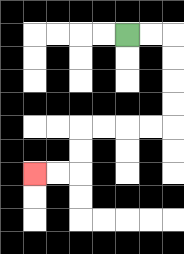{'start': '[5, 1]', 'end': '[1, 7]', 'path_directions': 'R,R,D,D,D,D,L,L,L,L,D,D,L,L', 'path_coordinates': '[[5, 1], [6, 1], [7, 1], [7, 2], [7, 3], [7, 4], [7, 5], [6, 5], [5, 5], [4, 5], [3, 5], [3, 6], [3, 7], [2, 7], [1, 7]]'}